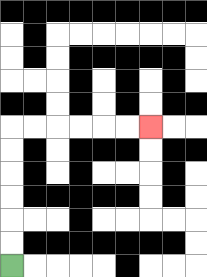{'start': '[0, 11]', 'end': '[6, 5]', 'path_directions': 'U,U,U,U,U,U,R,R,R,R,R,R', 'path_coordinates': '[[0, 11], [0, 10], [0, 9], [0, 8], [0, 7], [0, 6], [0, 5], [1, 5], [2, 5], [3, 5], [4, 5], [5, 5], [6, 5]]'}